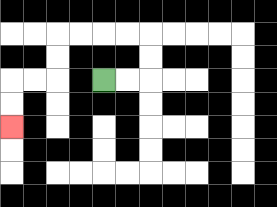{'start': '[4, 3]', 'end': '[0, 5]', 'path_directions': 'R,R,U,U,L,L,L,L,D,D,L,L,D,D', 'path_coordinates': '[[4, 3], [5, 3], [6, 3], [6, 2], [6, 1], [5, 1], [4, 1], [3, 1], [2, 1], [2, 2], [2, 3], [1, 3], [0, 3], [0, 4], [0, 5]]'}